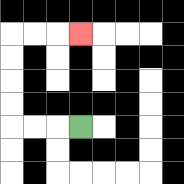{'start': '[3, 5]', 'end': '[3, 1]', 'path_directions': 'L,L,L,U,U,U,U,R,R,R', 'path_coordinates': '[[3, 5], [2, 5], [1, 5], [0, 5], [0, 4], [0, 3], [0, 2], [0, 1], [1, 1], [2, 1], [3, 1]]'}